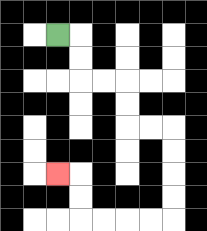{'start': '[2, 1]', 'end': '[2, 7]', 'path_directions': 'R,D,D,R,R,D,D,R,R,D,D,D,D,L,L,L,L,U,U,L', 'path_coordinates': '[[2, 1], [3, 1], [3, 2], [3, 3], [4, 3], [5, 3], [5, 4], [5, 5], [6, 5], [7, 5], [7, 6], [7, 7], [7, 8], [7, 9], [6, 9], [5, 9], [4, 9], [3, 9], [3, 8], [3, 7], [2, 7]]'}